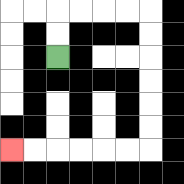{'start': '[2, 2]', 'end': '[0, 6]', 'path_directions': 'U,U,R,R,R,R,D,D,D,D,D,D,L,L,L,L,L,L', 'path_coordinates': '[[2, 2], [2, 1], [2, 0], [3, 0], [4, 0], [5, 0], [6, 0], [6, 1], [6, 2], [6, 3], [6, 4], [6, 5], [6, 6], [5, 6], [4, 6], [3, 6], [2, 6], [1, 6], [0, 6]]'}